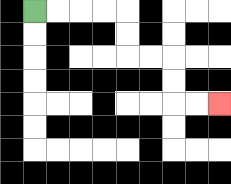{'start': '[1, 0]', 'end': '[9, 4]', 'path_directions': 'R,R,R,R,D,D,R,R,D,D,R,R', 'path_coordinates': '[[1, 0], [2, 0], [3, 0], [4, 0], [5, 0], [5, 1], [5, 2], [6, 2], [7, 2], [7, 3], [7, 4], [8, 4], [9, 4]]'}